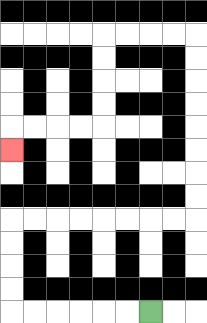{'start': '[6, 13]', 'end': '[0, 6]', 'path_directions': 'L,L,L,L,L,L,U,U,U,U,R,R,R,R,R,R,R,R,U,U,U,U,U,U,U,U,L,L,L,L,D,D,D,D,L,L,L,L,D', 'path_coordinates': '[[6, 13], [5, 13], [4, 13], [3, 13], [2, 13], [1, 13], [0, 13], [0, 12], [0, 11], [0, 10], [0, 9], [1, 9], [2, 9], [3, 9], [4, 9], [5, 9], [6, 9], [7, 9], [8, 9], [8, 8], [8, 7], [8, 6], [8, 5], [8, 4], [8, 3], [8, 2], [8, 1], [7, 1], [6, 1], [5, 1], [4, 1], [4, 2], [4, 3], [4, 4], [4, 5], [3, 5], [2, 5], [1, 5], [0, 5], [0, 6]]'}